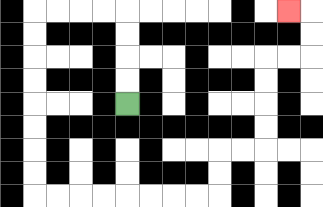{'start': '[5, 4]', 'end': '[12, 0]', 'path_directions': 'U,U,U,U,L,L,L,L,D,D,D,D,D,D,D,D,R,R,R,R,R,R,R,R,U,U,R,R,U,U,U,U,R,R,U,U,L', 'path_coordinates': '[[5, 4], [5, 3], [5, 2], [5, 1], [5, 0], [4, 0], [3, 0], [2, 0], [1, 0], [1, 1], [1, 2], [1, 3], [1, 4], [1, 5], [1, 6], [1, 7], [1, 8], [2, 8], [3, 8], [4, 8], [5, 8], [6, 8], [7, 8], [8, 8], [9, 8], [9, 7], [9, 6], [10, 6], [11, 6], [11, 5], [11, 4], [11, 3], [11, 2], [12, 2], [13, 2], [13, 1], [13, 0], [12, 0]]'}